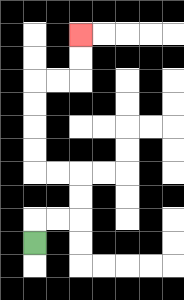{'start': '[1, 10]', 'end': '[3, 1]', 'path_directions': 'U,R,R,U,U,L,L,U,U,U,U,R,R,U,U', 'path_coordinates': '[[1, 10], [1, 9], [2, 9], [3, 9], [3, 8], [3, 7], [2, 7], [1, 7], [1, 6], [1, 5], [1, 4], [1, 3], [2, 3], [3, 3], [3, 2], [3, 1]]'}